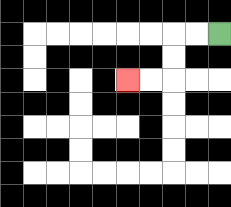{'start': '[9, 1]', 'end': '[5, 3]', 'path_directions': 'L,L,D,D,L,L', 'path_coordinates': '[[9, 1], [8, 1], [7, 1], [7, 2], [7, 3], [6, 3], [5, 3]]'}